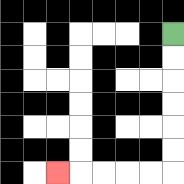{'start': '[7, 1]', 'end': '[2, 7]', 'path_directions': 'D,D,D,D,D,D,L,L,L,L,L', 'path_coordinates': '[[7, 1], [7, 2], [7, 3], [7, 4], [7, 5], [7, 6], [7, 7], [6, 7], [5, 7], [4, 7], [3, 7], [2, 7]]'}